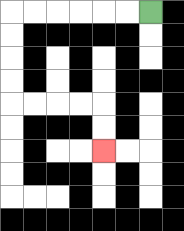{'start': '[6, 0]', 'end': '[4, 6]', 'path_directions': 'L,L,L,L,L,L,D,D,D,D,R,R,R,R,D,D', 'path_coordinates': '[[6, 0], [5, 0], [4, 0], [3, 0], [2, 0], [1, 0], [0, 0], [0, 1], [0, 2], [0, 3], [0, 4], [1, 4], [2, 4], [3, 4], [4, 4], [4, 5], [4, 6]]'}